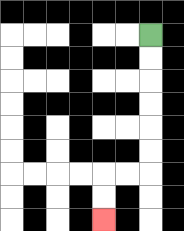{'start': '[6, 1]', 'end': '[4, 9]', 'path_directions': 'D,D,D,D,D,D,L,L,D,D', 'path_coordinates': '[[6, 1], [6, 2], [6, 3], [6, 4], [6, 5], [6, 6], [6, 7], [5, 7], [4, 7], [4, 8], [4, 9]]'}